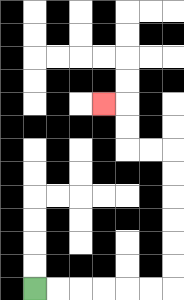{'start': '[1, 12]', 'end': '[4, 4]', 'path_directions': 'R,R,R,R,R,R,U,U,U,U,U,U,L,L,U,U,L', 'path_coordinates': '[[1, 12], [2, 12], [3, 12], [4, 12], [5, 12], [6, 12], [7, 12], [7, 11], [7, 10], [7, 9], [7, 8], [7, 7], [7, 6], [6, 6], [5, 6], [5, 5], [5, 4], [4, 4]]'}